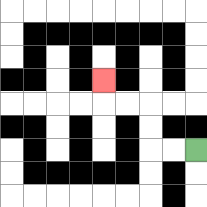{'start': '[8, 6]', 'end': '[4, 3]', 'path_directions': 'L,L,U,U,L,L,U', 'path_coordinates': '[[8, 6], [7, 6], [6, 6], [6, 5], [6, 4], [5, 4], [4, 4], [4, 3]]'}